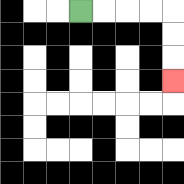{'start': '[3, 0]', 'end': '[7, 3]', 'path_directions': 'R,R,R,R,D,D,D', 'path_coordinates': '[[3, 0], [4, 0], [5, 0], [6, 0], [7, 0], [7, 1], [7, 2], [7, 3]]'}